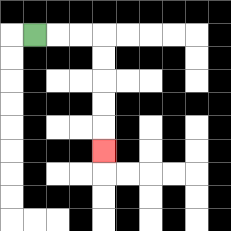{'start': '[1, 1]', 'end': '[4, 6]', 'path_directions': 'R,R,R,D,D,D,D,D', 'path_coordinates': '[[1, 1], [2, 1], [3, 1], [4, 1], [4, 2], [4, 3], [4, 4], [4, 5], [4, 6]]'}